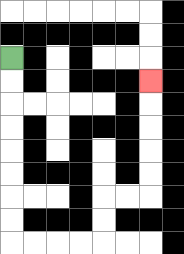{'start': '[0, 2]', 'end': '[6, 3]', 'path_directions': 'D,D,D,D,D,D,D,D,R,R,R,R,U,U,R,R,U,U,U,U,U', 'path_coordinates': '[[0, 2], [0, 3], [0, 4], [0, 5], [0, 6], [0, 7], [0, 8], [0, 9], [0, 10], [1, 10], [2, 10], [3, 10], [4, 10], [4, 9], [4, 8], [5, 8], [6, 8], [6, 7], [6, 6], [6, 5], [6, 4], [6, 3]]'}